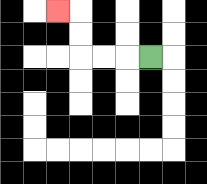{'start': '[6, 2]', 'end': '[2, 0]', 'path_directions': 'L,L,L,U,U,L', 'path_coordinates': '[[6, 2], [5, 2], [4, 2], [3, 2], [3, 1], [3, 0], [2, 0]]'}